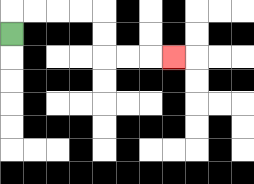{'start': '[0, 1]', 'end': '[7, 2]', 'path_directions': 'U,R,R,R,R,D,D,R,R,R', 'path_coordinates': '[[0, 1], [0, 0], [1, 0], [2, 0], [3, 0], [4, 0], [4, 1], [4, 2], [5, 2], [6, 2], [7, 2]]'}